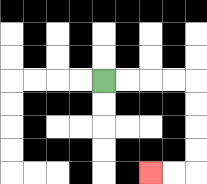{'start': '[4, 3]', 'end': '[6, 7]', 'path_directions': 'R,R,R,R,D,D,D,D,L,L', 'path_coordinates': '[[4, 3], [5, 3], [6, 3], [7, 3], [8, 3], [8, 4], [8, 5], [8, 6], [8, 7], [7, 7], [6, 7]]'}